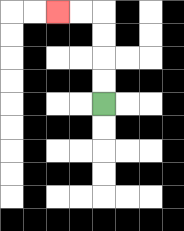{'start': '[4, 4]', 'end': '[2, 0]', 'path_directions': 'U,U,U,U,L,L', 'path_coordinates': '[[4, 4], [4, 3], [4, 2], [4, 1], [4, 0], [3, 0], [2, 0]]'}